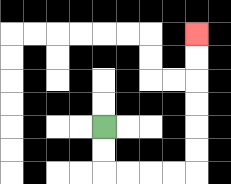{'start': '[4, 5]', 'end': '[8, 1]', 'path_directions': 'D,D,R,R,R,R,U,U,U,U,U,U', 'path_coordinates': '[[4, 5], [4, 6], [4, 7], [5, 7], [6, 7], [7, 7], [8, 7], [8, 6], [8, 5], [8, 4], [8, 3], [8, 2], [8, 1]]'}